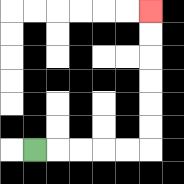{'start': '[1, 6]', 'end': '[6, 0]', 'path_directions': 'R,R,R,R,R,U,U,U,U,U,U', 'path_coordinates': '[[1, 6], [2, 6], [3, 6], [4, 6], [5, 6], [6, 6], [6, 5], [6, 4], [6, 3], [6, 2], [6, 1], [6, 0]]'}